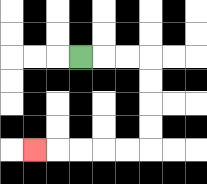{'start': '[3, 2]', 'end': '[1, 6]', 'path_directions': 'R,R,R,D,D,D,D,L,L,L,L,L', 'path_coordinates': '[[3, 2], [4, 2], [5, 2], [6, 2], [6, 3], [6, 4], [6, 5], [6, 6], [5, 6], [4, 6], [3, 6], [2, 6], [1, 6]]'}